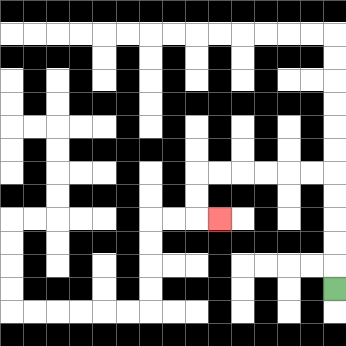{'start': '[14, 12]', 'end': '[9, 9]', 'path_directions': 'U,U,U,U,U,L,L,L,L,L,L,D,D,R', 'path_coordinates': '[[14, 12], [14, 11], [14, 10], [14, 9], [14, 8], [14, 7], [13, 7], [12, 7], [11, 7], [10, 7], [9, 7], [8, 7], [8, 8], [8, 9], [9, 9]]'}